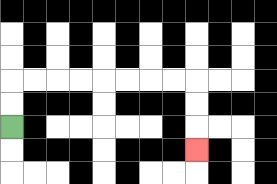{'start': '[0, 5]', 'end': '[8, 6]', 'path_directions': 'U,U,R,R,R,R,R,R,R,R,D,D,D', 'path_coordinates': '[[0, 5], [0, 4], [0, 3], [1, 3], [2, 3], [3, 3], [4, 3], [5, 3], [6, 3], [7, 3], [8, 3], [8, 4], [8, 5], [8, 6]]'}